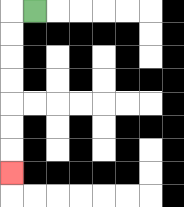{'start': '[1, 0]', 'end': '[0, 7]', 'path_directions': 'L,D,D,D,D,D,D,D', 'path_coordinates': '[[1, 0], [0, 0], [0, 1], [0, 2], [0, 3], [0, 4], [0, 5], [0, 6], [0, 7]]'}